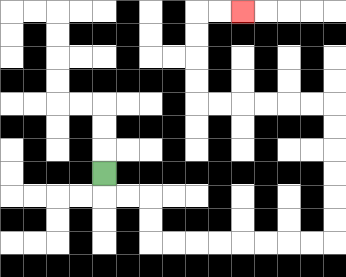{'start': '[4, 7]', 'end': '[10, 0]', 'path_directions': 'D,R,R,D,D,R,R,R,R,R,R,R,R,U,U,U,U,U,U,L,L,L,L,L,L,U,U,U,U,R,R', 'path_coordinates': '[[4, 7], [4, 8], [5, 8], [6, 8], [6, 9], [6, 10], [7, 10], [8, 10], [9, 10], [10, 10], [11, 10], [12, 10], [13, 10], [14, 10], [14, 9], [14, 8], [14, 7], [14, 6], [14, 5], [14, 4], [13, 4], [12, 4], [11, 4], [10, 4], [9, 4], [8, 4], [8, 3], [8, 2], [8, 1], [8, 0], [9, 0], [10, 0]]'}